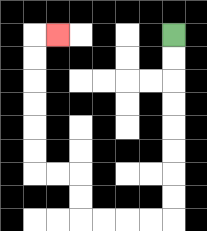{'start': '[7, 1]', 'end': '[2, 1]', 'path_directions': 'D,D,D,D,D,D,D,D,L,L,L,L,U,U,L,L,U,U,U,U,U,U,R', 'path_coordinates': '[[7, 1], [7, 2], [7, 3], [7, 4], [7, 5], [7, 6], [7, 7], [7, 8], [7, 9], [6, 9], [5, 9], [4, 9], [3, 9], [3, 8], [3, 7], [2, 7], [1, 7], [1, 6], [1, 5], [1, 4], [1, 3], [1, 2], [1, 1], [2, 1]]'}